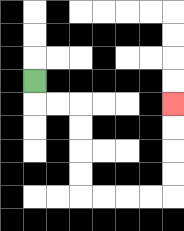{'start': '[1, 3]', 'end': '[7, 4]', 'path_directions': 'D,R,R,D,D,D,D,R,R,R,R,U,U,U,U', 'path_coordinates': '[[1, 3], [1, 4], [2, 4], [3, 4], [3, 5], [3, 6], [3, 7], [3, 8], [4, 8], [5, 8], [6, 8], [7, 8], [7, 7], [7, 6], [7, 5], [7, 4]]'}